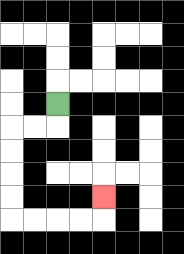{'start': '[2, 4]', 'end': '[4, 8]', 'path_directions': 'D,L,L,D,D,D,D,R,R,R,R,U', 'path_coordinates': '[[2, 4], [2, 5], [1, 5], [0, 5], [0, 6], [0, 7], [0, 8], [0, 9], [1, 9], [2, 9], [3, 9], [4, 9], [4, 8]]'}